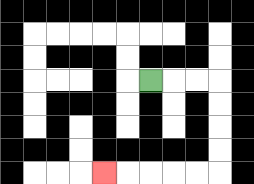{'start': '[6, 3]', 'end': '[4, 7]', 'path_directions': 'R,R,R,D,D,D,D,L,L,L,L,L', 'path_coordinates': '[[6, 3], [7, 3], [8, 3], [9, 3], [9, 4], [9, 5], [9, 6], [9, 7], [8, 7], [7, 7], [6, 7], [5, 7], [4, 7]]'}